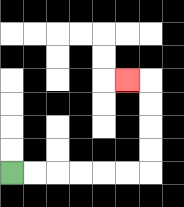{'start': '[0, 7]', 'end': '[5, 3]', 'path_directions': 'R,R,R,R,R,R,U,U,U,U,L', 'path_coordinates': '[[0, 7], [1, 7], [2, 7], [3, 7], [4, 7], [5, 7], [6, 7], [6, 6], [6, 5], [6, 4], [6, 3], [5, 3]]'}